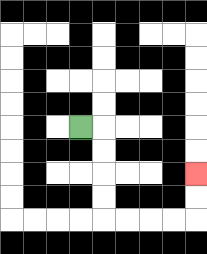{'start': '[3, 5]', 'end': '[8, 7]', 'path_directions': 'R,D,D,D,D,R,R,R,R,U,U', 'path_coordinates': '[[3, 5], [4, 5], [4, 6], [4, 7], [4, 8], [4, 9], [5, 9], [6, 9], [7, 9], [8, 9], [8, 8], [8, 7]]'}